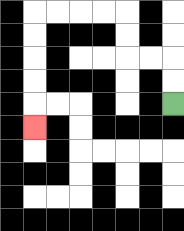{'start': '[7, 4]', 'end': '[1, 5]', 'path_directions': 'U,U,L,L,U,U,L,L,L,L,D,D,D,D,D', 'path_coordinates': '[[7, 4], [7, 3], [7, 2], [6, 2], [5, 2], [5, 1], [5, 0], [4, 0], [3, 0], [2, 0], [1, 0], [1, 1], [1, 2], [1, 3], [1, 4], [1, 5]]'}